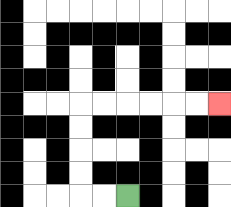{'start': '[5, 8]', 'end': '[9, 4]', 'path_directions': 'L,L,U,U,U,U,R,R,R,R,R,R', 'path_coordinates': '[[5, 8], [4, 8], [3, 8], [3, 7], [3, 6], [3, 5], [3, 4], [4, 4], [5, 4], [6, 4], [7, 4], [8, 4], [9, 4]]'}